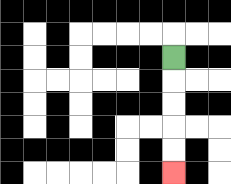{'start': '[7, 2]', 'end': '[7, 7]', 'path_directions': 'D,D,D,D,D', 'path_coordinates': '[[7, 2], [7, 3], [7, 4], [7, 5], [7, 6], [7, 7]]'}